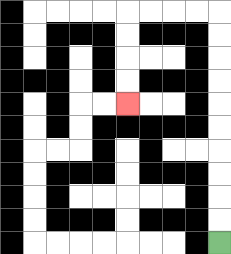{'start': '[9, 10]', 'end': '[5, 4]', 'path_directions': 'U,U,U,U,U,U,U,U,U,U,L,L,L,L,D,D,D,D', 'path_coordinates': '[[9, 10], [9, 9], [9, 8], [9, 7], [9, 6], [9, 5], [9, 4], [9, 3], [9, 2], [9, 1], [9, 0], [8, 0], [7, 0], [6, 0], [5, 0], [5, 1], [5, 2], [5, 3], [5, 4]]'}